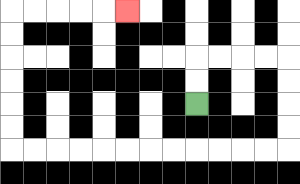{'start': '[8, 4]', 'end': '[5, 0]', 'path_directions': 'U,U,R,R,R,R,D,D,D,D,L,L,L,L,L,L,L,L,L,L,L,L,U,U,U,U,U,U,R,R,R,R,R', 'path_coordinates': '[[8, 4], [8, 3], [8, 2], [9, 2], [10, 2], [11, 2], [12, 2], [12, 3], [12, 4], [12, 5], [12, 6], [11, 6], [10, 6], [9, 6], [8, 6], [7, 6], [6, 6], [5, 6], [4, 6], [3, 6], [2, 6], [1, 6], [0, 6], [0, 5], [0, 4], [0, 3], [0, 2], [0, 1], [0, 0], [1, 0], [2, 0], [3, 0], [4, 0], [5, 0]]'}